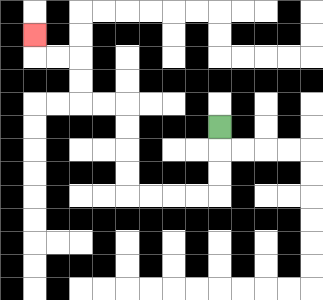{'start': '[9, 5]', 'end': '[1, 1]', 'path_directions': 'D,D,D,L,L,L,L,U,U,U,U,L,L,U,U,L,L,U', 'path_coordinates': '[[9, 5], [9, 6], [9, 7], [9, 8], [8, 8], [7, 8], [6, 8], [5, 8], [5, 7], [5, 6], [5, 5], [5, 4], [4, 4], [3, 4], [3, 3], [3, 2], [2, 2], [1, 2], [1, 1]]'}